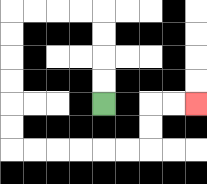{'start': '[4, 4]', 'end': '[8, 4]', 'path_directions': 'U,U,U,U,L,L,L,L,D,D,D,D,D,D,R,R,R,R,R,R,U,U,R,R', 'path_coordinates': '[[4, 4], [4, 3], [4, 2], [4, 1], [4, 0], [3, 0], [2, 0], [1, 0], [0, 0], [0, 1], [0, 2], [0, 3], [0, 4], [0, 5], [0, 6], [1, 6], [2, 6], [3, 6], [4, 6], [5, 6], [6, 6], [6, 5], [6, 4], [7, 4], [8, 4]]'}